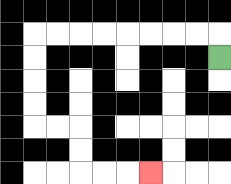{'start': '[9, 2]', 'end': '[6, 7]', 'path_directions': 'U,L,L,L,L,L,L,L,L,D,D,D,D,R,R,D,D,R,R,R', 'path_coordinates': '[[9, 2], [9, 1], [8, 1], [7, 1], [6, 1], [5, 1], [4, 1], [3, 1], [2, 1], [1, 1], [1, 2], [1, 3], [1, 4], [1, 5], [2, 5], [3, 5], [3, 6], [3, 7], [4, 7], [5, 7], [6, 7]]'}